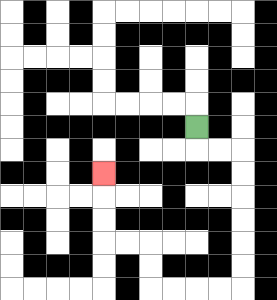{'start': '[8, 5]', 'end': '[4, 7]', 'path_directions': 'D,R,R,D,D,D,D,D,D,L,L,L,L,U,U,L,L,U,U,U', 'path_coordinates': '[[8, 5], [8, 6], [9, 6], [10, 6], [10, 7], [10, 8], [10, 9], [10, 10], [10, 11], [10, 12], [9, 12], [8, 12], [7, 12], [6, 12], [6, 11], [6, 10], [5, 10], [4, 10], [4, 9], [4, 8], [4, 7]]'}